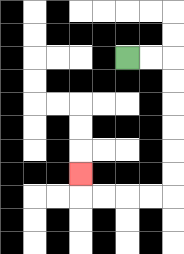{'start': '[5, 2]', 'end': '[3, 7]', 'path_directions': 'R,R,D,D,D,D,D,D,L,L,L,L,U', 'path_coordinates': '[[5, 2], [6, 2], [7, 2], [7, 3], [7, 4], [7, 5], [7, 6], [7, 7], [7, 8], [6, 8], [5, 8], [4, 8], [3, 8], [3, 7]]'}